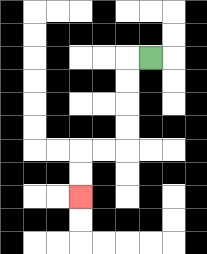{'start': '[6, 2]', 'end': '[3, 8]', 'path_directions': 'L,D,D,D,D,L,L,D,D', 'path_coordinates': '[[6, 2], [5, 2], [5, 3], [5, 4], [5, 5], [5, 6], [4, 6], [3, 6], [3, 7], [3, 8]]'}